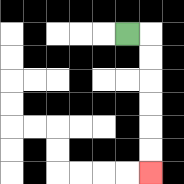{'start': '[5, 1]', 'end': '[6, 7]', 'path_directions': 'R,D,D,D,D,D,D', 'path_coordinates': '[[5, 1], [6, 1], [6, 2], [6, 3], [6, 4], [6, 5], [6, 6], [6, 7]]'}